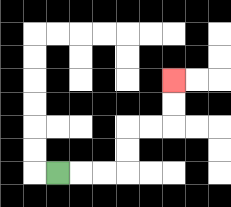{'start': '[2, 7]', 'end': '[7, 3]', 'path_directions': 'R,R,R,U,U,R,R,U,U', 'path_coordinates': '[[2, 7], [3, 7], [4, 7], [5, 7], [5, 6], [5, 5], [6, 5], [7, 5], [7, 4], [7, 3]]'}